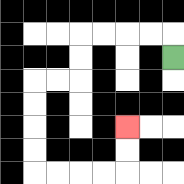{'start': '[7, 2]', 'end': '[5, 5]', 'path_directions': 'U,L,L,L,L,D,D,L,L,D,D,D,D,R,R,R,R,U,U', 'path_coordinates': '[[7, 2], [7, 1], [6, 1], [5, 1], [4, 1], [3, 1], [3, 2], [3, 3], [2, 3], [1, 3], [1, 4], [1, 5], [1, 6], [1, 7], [2, 7], [3, 7], [4, 7], [5, 7], [5, 6], [5, 5]]'}